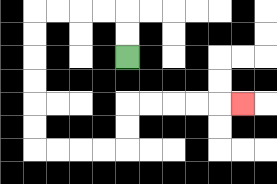{'start': '[5, 2]', 'end': '[10, 4]', 'path_directions': 'U,U,L,L,L,L,D,D,D,D,D,D,R,R,R,R,U,U,R,R,R,R,R', 'path_coordinates': '[[5, 2], [5, 1], [5, 0], [4, 0], [3, 0], [2, 0], [1, 0], [1, 1], [1, 2], [1, 3], [1, 4], [1, 5], [1, 6], [2, 6], [3, 6], [4, 6], [5, 6], [5, 5], [5, 4], [6, 4], [7, 4], [8, 4], [9, 4], [10, 4]]'}